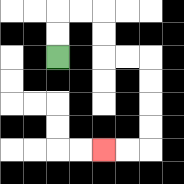{'start': '[2, 2]', 'end': '[4, 6]', 'path_directions': 'U,U,R,R,D,D,R,R,D,D,D,D,L,L', 'path_coordinates': '[[2, 2], [2, 1], [2, 0], [3, 0], [4, 0], [4, 1], [4, 2], [5, 2], [6, 2], [6, 3], [6, 4], [6, 5], [6, 6], [5, 6], [4, 6]]'}